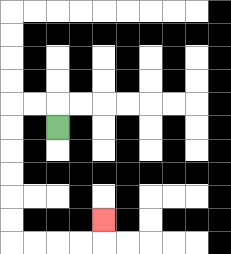{'start': '[2, 5]', 'end': '[4, 9]', 'path_directions': 'U,L,L,D,D,D,D,D,D,R,R,R,R,U', 'path_coordinates': '[[2, 5], [2, 4], [1, 4], [0, 4], [0, 5], [0, 6], [0, 7], [0, 8], [0, 9], [0, 10], [1, 10], [2, 10], [3, 10], [4, 10], [4, 9]]'}